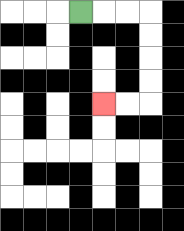{'start': '[3, 0]', 'end': '[4, 4]', 'path_directions': 'R,R,R,D,D,D,D,L,L', 'path_coordinates': '[[3, 0], [4, 0], [5, 0], [6, 0], [6, 1], [6, 2], [6, 3], [6, 4], [5, 4], [4, 4]]'}